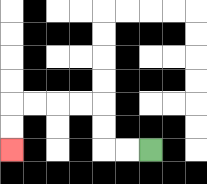{'start': '[6, 6]', 'end': '[0, 6]', 'path_directions': 'L,L,U,U,L,L,L,L,D,D', 'path_coordinates': '[[6, 6], [5, 6], [4, 6], [4, 5], [4, 4], [3, 4], [2, 4], [1, 4], [0, 4], [0, 5], [0, 6]]'}